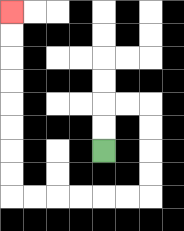{'start': '[4, 6]', 'end': '[0, 0]', 'path_directions': 'U,U,R,R,D,D,D,D,L,L,L,L,L,L,U,U,U,U,U,U,U,U', 'path_coordinates': '[[4, 6], [4, 5], [4, 4], [5, 4], [6, 4], [6, 5], [6, 6], [6, 7], [6, 8], [5, 8], [4, 8], [3, 8], [2, 8], [1, 8], [0, 8], [0, 7], [0, 6], [0, 5], [0, 4], [0, 3], [0, 2], [0, 1], [0, 0]]'}